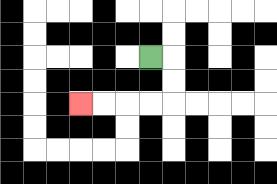{'start': '[6, 2]', 'end': '[3, 4]', 'path_directions': 'R,D,D,L,L,L,L', 'path_coordinates': '[[6, 2], [7, 2], [7, 3], [7, 4], [6, 4], [5, 4], [4, 4], [3, 4]]'}